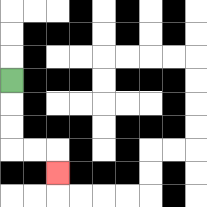{'start': '[0, 3]', 'end': '[2, 7]', 'path_directions': 'D,D,D,R,R,D', 'path_coordinates': '[[0, 3], [0, 4], [0, 5], [0, 6], [1, 6], [2, 6], [2, 7]]'}